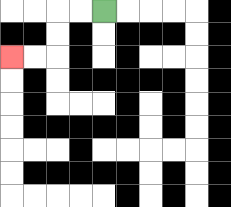{'start': '[4, 0]', 'end': '[0, 2]', 'path_directions': 'L,L,D,D,L,L', 'path_coordinates': '[[4, 0], [3, 0], [2, 0], [2, 1], [2, 2], [1, 2], [0, 2]]'}